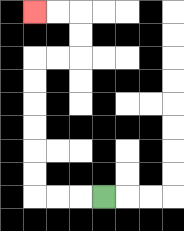{'start': '[4, 8]', 'end': '[1, 0]', 'path_directions': 'L,L,L,U,U,U,U,U,U,R,R,U,U,L,L', 'path_coordinates': '[[4, 8], [3, 8], [2, 8], [1, 8], [1, 7], [1, 6], [1, 5], [1, 4], [1, 3], [1, 2], [2, 2], [3, 2], [3, 1], [3, 0], [2, 0], [1, 0]]'}